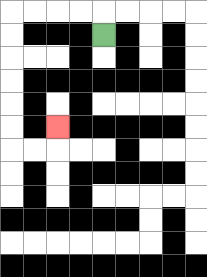{'start': '[4, 1]', 'end': '[2, 5]', 'path_directions': 'U,L,L,L,L,D,D,D,D,D,D,R,R,U', 'path_coordinates': '[[4, 1], [4, 0], [3, 0], [2, 0], [1, 0], [0, 0], [0, 1], [0, 2], [0, 3], [0, 4], [0, 5], [0, 6], [1, 6], [2, 6], [2, 5]]'}